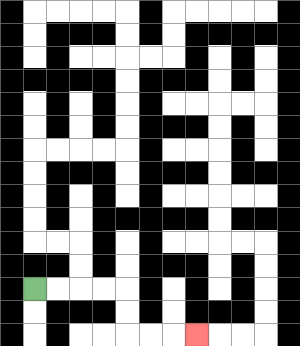{'start': '[1, 12]', 'end': '[8, 14]', 'path_directions': 'R,R,R,R,D,D,R,R,R', 'path_coordinates': '[[1, 12], [2, 12], [3, 12], [4, 12], [5, 12], [5, 13], [5, 14], [6, 14], [7, 14], [8, 14]]'}